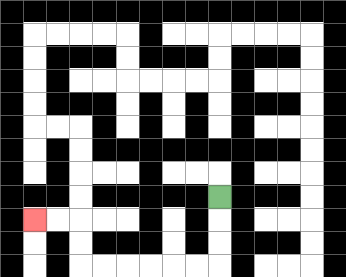{'start': '[9, 8]', 'end': '[1, 9]', 'path_directions': 'D,D,D,L,L,L,L,L,L,U,U,L,L', 'path_coordinates': '[[9, 8], [9, 9], [9, 10], [9, 11], [8, 11], [7, 11], [6, 11], [5, 11], [4, 11], [3, 11], [3, 10], [3, 9], [2, 9], [1, 9]]'}